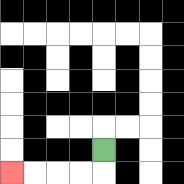{'start': '[4, 6]', 'end': '[0, 7]', 'path_directions': 'D,L,L,L,L', 'path_coordinates': '[[4, 6], [4, 7], [3, 7], [2, 7], [1, 7], [0, 7]]'}